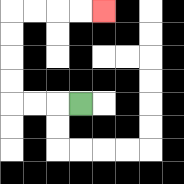{'start': '[3, 4]', 'end': '[4, 0]', 'path_directions': 'L,L,L,U,U,U,U,R,R,R,R', 'path_coordinates': '[[3, 4], [2, 4], [1, 4], [0, 4], [0, 3], [0, 2], [0, 1], [0, 0], [1, 0], [2, 0], [3, 0], [4, 0]]'}